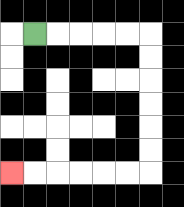{'start': '[1, 1]', 'end': '[0, 7]', 'path_directions': 'R,R,R,R,R,D,D,D,D,D,D,L,L,L,L,L,L', 'path_coordinates': '[[1, 1], [2, 1], [3, 1], [4, 1], [5, 1], [6, 1], [6, 2], [6, 3], [6, 4], [6, 5], [6, 6], [6, 7], [5, 7], [4, 7], [3, 7], [2, 7], [1, 7], [0, 7]]'}